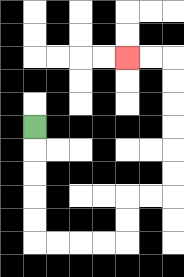{'start': '[1, 5]', 'end': '[5, 2]', 'path_directions': 'D,D,D,D,D,R,R,R,R,U,U,R,R,U,U,U,U,U,U,L,L', 'path_coordinates': '[[1, 5], [1, 6], [1, 7], [1, 8], [1, 9], [1, 10], [2, 10], [3, 10], [4, 10], [5, 10], [5, 9], [5, 8], [6, 8], [7, 8], [7, 7], [7, 6], [7, 5], [7, 4], [7, 3], [7, 2], [6, 2], [5, 2]]'}